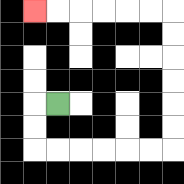{'start': '[2, 4]', 'end': '[1, 0]', 'path_directions': 'L,D,D,R,R,R,R,R,R,U,U,U,U,U,U,L,L,L,L,L,L', 'path_coordinates': '[[2, 4], [1, 4], [1, 5], [1, 6], [2, 6], [3, 6], [4, 6], [5, 6], [6, 6], [7, 6], [7, 5], [7, 4], [7, 3], [7, 2], [7, 1], [7, 0], [6, 0], [5, 0], [4, 0], [3, 0], [2, 0], [1, 0]]'}